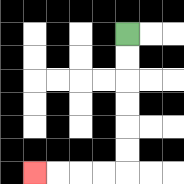{'start': '[5, 1]', 'end': '[1, 7]', 'path_directions': 'D,D,D,D,D,D,L,L,L,L', 'path_coordinates': '[[5, 1], [5, 2], [5, 3], [5, 4], [5, 5], [5, 6], [5, 7], [4, 7], [3, 7], [2, 7], [1, 7]]'}